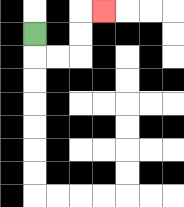{'start': '[1, 1]', 'end': '[4, 0]', 'path_directions': 'D,R,R,U,U,R', 'path_coordinates': '[[1, 1], [1, 2], [2, 2], [3, 2], [3, 1], [3, 0], [4, 0]]'}